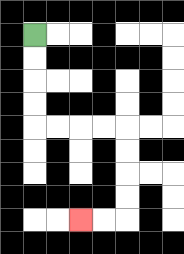{'start': '[1, 1]', 'end': '[3, 9]', 'path_directions': 'D,D,D,D,R,R,R,R,D,D,D,D,L,L', 'path_coordinates': '[[1, 1], [1, 2], [1, 3], [1, 4], [1, 5], [2, 5], [3, 5], [4, 5], [5, 5], [5, 6], [5, 7], [5, 8], [5, 9], [4, 9], [3, 9]]'}